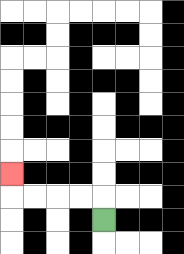{'start': '[4, 9]', 'end': '[0, 7]', 'path_directions': 'U,L,L,L,L,U', 'path_coordinates': '[[4, 9], [4, 8], [3, 8], [2, 8], [1, 8], [0, 8], [0, 7]]'}